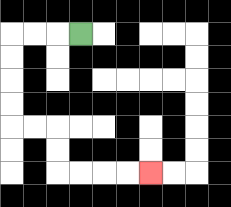{'start': '[3, 1]', 'end': '[6, 7]', 'path_directions': 'L,L,L,D,D,D,D,R,R,D,D,R,R,R,R', 'path_coordinates': '[[3, 1], [2, 1], [1, 1], [0, 1], [0, 2], [0, 3], [0, 4], [0, 5], [1, 5], [2, 5], [2, 6], [2, 7], [3, 7], [4, 7], [5, 7], [6, 7]]'}